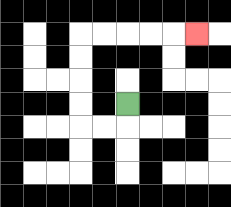{'start': '[5, 4]', 'end': '[8, 1]', 'path_directions': 'D,L,L,U,U,U,U,R,R,R,R,R', 'path_coordinates': '[[5, 4], [5, 5], [4, 5], [3, 5], [3, 4], [3, 3], [3, 2], [3, 1], [4, 1], [5, 1], [6, 1], [7, 1], [8, 1]]'}